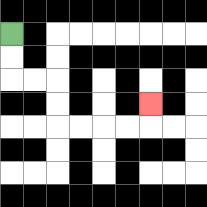{'start': '[0, 1]', 'end': '[6, 4]', 'path_directions': 'D,D,R,R,D,D,R,R,R,R,U', 'path_coordinates': '[[0, 1], [0, 2], [0, 3], [1, 3], [2, 3], [2, 4], [2, 5], [3, 5], [4, 5], [5, 5], [6, 5], [6, 4]]'}